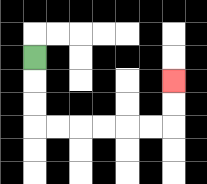{'start': '[1, 2]', 'end': '[7, 3]', 'path_directions': 'D,D,D,R,R,R,R,R,R,U,U', 'path_coordinates': '[[1, 2], [1, 3], [1, 4], [1, 5], [2, 5], [3, 5], [4, 5], [5, 5], [6, 5], [7, 5], [7, 4], [7, 3]]'}